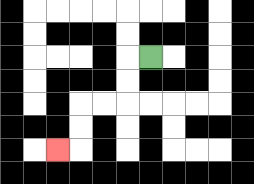{'start': '[6, 2]', 'end': '[2, 6]', 'path_directions': 'L,D,D,L,L,D,D,L', 'path_coordinates': '[[6, 2], [5, 2], [5, 3], [5, 4], [4, 4], [3, 4], [3, 5], [3, 6], [2, 6]]'}